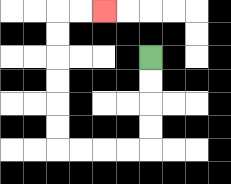{'start': '[6, 2]', 'end': '[4, 0]', 'path_directions': 'D,D,D,D,L,L,L,L,U,U,U,U,U,U,R,R', 'path_coordinates': '[[6, 2], [6, 3], [6, 4], [6, 5], [6, 6], [5, 6], [4, 6], [3, 6], [2, 6], [2, 5], [2, 4], [2, 3], [2, 2], [2, 1], [2, 0], [3, 0], [4, 0]]'}